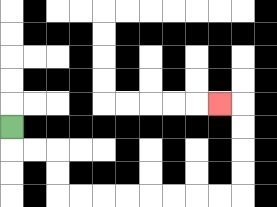{'start': '[0, 5]', 'end': '[9, 4]', 'path_directions': 'D,R,R,D,D,R,R,R,R,R,R,R,R,U,U,U,U,L', 'path_coordinates': '[[0, 5], [0, 6], [1, 6], [2, 6], [2, 7], [2, 8], [3, 8], [4, 8], [5, 8], [6, 8], [7, 8], [8, 8], [9, 8], [10, 8], [10, 7], [10, 6], [10, 5], [10, 4], [9, 4]]'}